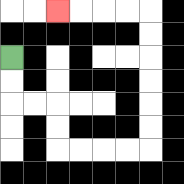{'start': '[0, 2]', 'end': '[2, 0]', 'path_directions': 'D,D,R,R,D,D,R,R,R,R,U,U,U,U,U,U,L,L,L,L', 'path_coordinates': '[[0, 2], [0, 3], [0, 4], [1, 4], [2, 4], [2, 5], [2, 6], [3, 6], [4, 6], [5, 6], [6, 6], [6, 5], [6, 4], [6, 3], [6, 2], [6, 1], [6, 0], [5, 0], [4, 0], [3, 0], [2, 0]]'}